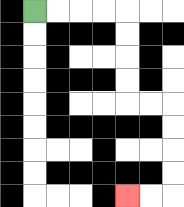{'start': '[1, 0]', 'end': '[5, 8]', 'path_directions': 'R,R,R,R,D,D,D,D,R,R,D,D,D,D,L,L', 'path_coordinates': '[[1, 0], [2, 0], [3, 0], [4, 0], [5, 0], [5, 1], [5, 2], [5, 3], [5, 4], [6, 4], [7, 4], [7, 5], [7, 6], [7, 7], [7, 8], [6, 8], [5, 8]]'}